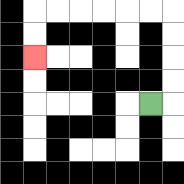{'start': '[6, 4]', 'end': '[1, 2]', 'path_directions': 'R,U,U,U,U,L,L,L,L,L,L,D,D', 'path_coordinates': '[[6, 4], [7, 4], [7, 3], [7, 2], [7, 1], [7, 0], [6, 0], [5, 0], [4, 0], [3, 0], [2, 0], [1, 0], [1, 1], [1, 2]]'}